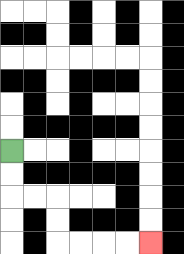{'start': '[0, 6]', 'end': '[6, 10]', 'path_directions': 'D,D,R,R,D,D,R,R,R,R', 'path_coordinates': '[[0, 6], [0, 7], [0, 8], [1, 8], [2, 8], [2, 9], [2, 10], [3, 10], [4, 10], [5, 10], [6, 10]]'}